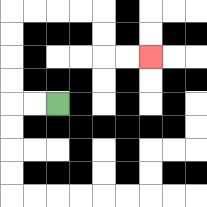{'start': '[2, 4]', 'end': '[6, 2]', 'path_directions': 'L,L,U,U,U,U,R,R,R,R,D,D,R,R', 'path_coordinates': '[[2, 4], [1, 4], [0, 4], [0, 3], [0, 2], [0, 1], [0, 0], [1, 0], [2, 0], [3, 0], [4, 0], [4, 1], [4, 2], [5, 2], [6, 2]]'}